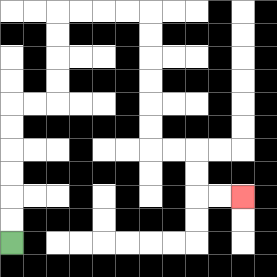{'start': '[0, 10]', 'end': '[10, 8]', 'path_directions': 'U,U,U,U,U,U,R,R,U,U,U,U,R,R,R,R,D,D,D,D,D,D,R,R,D,D,R,R', 'path_coordinates': '[[0, 10], [0, 9], [0, 8], [0, 7], [0, 6], [0, 5], [0, 4], [1, 4], [2, 4], [2, 3], [2, 2], [2, 1], [2, 0], [3, 0], [4, 0], [5, 0], [6, 0], [6, 1], [6, 2], [6, 3], [6, 4], [6, 5], [6, 6], [7, 6], [8, 6], [8, 7], [8, 8], [9, 8], [10, 8]]'}